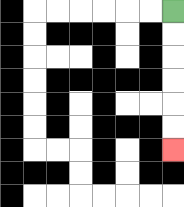{'start': '[7, 0]', 'end': '[7, 6]', 'path_directions': 'D,D,D,D,D,D', 'path_coordinates': '[[7, 0], [7, 1], [7, 2], [7, 3], [7, 4], [7, 5], [7, 6]]'}